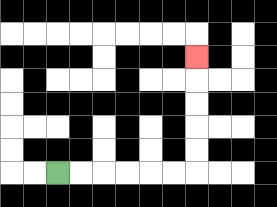{'start': '[2, 7]', 'end': '[8, 2]', 'path_directions': 'R,R,R,R,R,R,U,U,U,U,U', 'path_coordinates': '[[2, 7], [3, 7], [4, 7], [5, 7], [6, 7], [7, 7], [8, 7], [8, 6], [8, 5], [8, 4], [8, 3], [8, 2]]'}